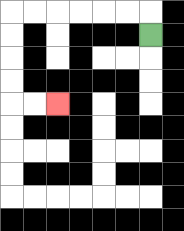{'start': '[6, 1]', 'end': '[2, 4]', 'path_directions': 'U,L,L,L,L,L,L,D,D,D,D,R,R', 'path_coordinates': '[[6, 1], [6, 0], [5, 0], [4, 0], [3, 0], [2, 0], [1, 0], [0, 0], [0, 1], [0, 2], [0, 3], [0, 4], [1, 4], [2, 4]]'}